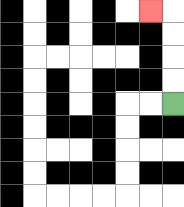{'start': '[7, 4]', 'end': '[6, 0]', 'path_directions': 'U,U,U,U,L', 'path_coordinates': '[[7, 4], [7, 3], [7, 2], [7, 1], [7, 0], [6, 0]]'}